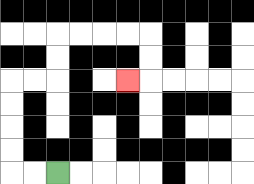{'start': '[2, 7]', 'end': '[5, 3]', 'path_directions': 'L,L,U,U,U,U,R,R,U,U,R,R,R,R,D,D,L', 'path_coordinates': '[[2, 7], [1, 7], [0, 7], [0, 6], [0, 5], [0, 4], [0, 3], [1, 3], [2, 3], [2, 2], [2, 1], [3, 1], [4, 1], [5, 1], [6, 1], [6, 2], [6, 3], [5, 3]]'}